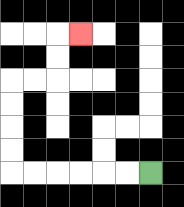{'start': '[6, 7]', 'end': '[3, 1]', 'path_directions': 'L,L,L,L,L,L,U,U,U,U,R,R,U,U,R', 'path_coordinates': '[[6, 7], [5, 7], [4, 7], [3, 7], [2, 7], [1, 7], [0, 7], [0, 6], [0, 5], [0, 4], [0, 3], [1, 3], [2, 3], [2, 2], [2, 1], [3, 1]]'}